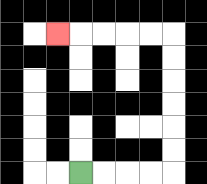{'start': '[3, 7]', 'end': '[2, 1]', 'path_directions': 'R,R,R,R,U,U,U,U,U,U,L,L,L,L,L', 'path_coordinates': '[[3, 7], [4, 7], [5, 7], [6, 7], [7, 7], [7, 6], [7, 5], [7, 4], [7, 3], [7, 2], [7, 1], [6, 1], [5, 1], [4, 1], [3, 1], [2, 1]]'}